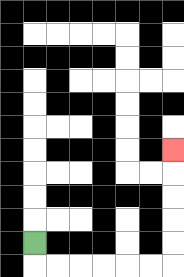{'start': '[1, 10]', 'end': '[7, 6]', 'path_directions': 'D,R,R,R,R,R,R,U,U,U,U,U', 'path_coordinates': '[[1, 10], [1, 11], [2, 11], [3, 11], [4, 11], [5, 11], [6, 11], [7, 11], [7, 10], [7, 9], [7, 8], [7, 7], [7, 6]]'}